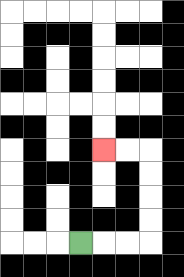{'start': '[3, 10]', 'end': '[4, 6]', 'path_directions': 'R,R,R,U,U,U,U,L,L', 'path_coordinates': '[[3, 10], [4, 10], [5, 10], [6, 10], [6, 9], [6, 8], [6, 7], [6, 6], [5, 6], [4, 6]]'}